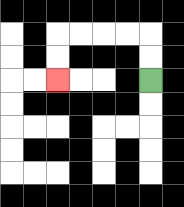{'start': '[6, 3]', 'end': '[2, 3]', 'path_directions': 'U,U,L,L,L,L,D,D', 'path_coordinates': '[[6, 3], [6, 2], [6, 1], [5, 1], [4, 1], [3, 1], [2, 1], [2, 2], [2, 3]]'}